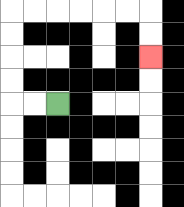{'start': '[2, 4]', 'end': '[6, 2]', 'path_directions': 'L,L,U,U,U,U,R,R,R,R,R,R,D,D', 'path_coordinates': '[[2, 4], [1, 4], [0, 4], [0, 3], [0, 2], [0, 1], [0, 0], [1, 0], [2, 0], [3, 0], [4, 0], [5, 0], [6, 0], [6, 1], [6, 2]]'}